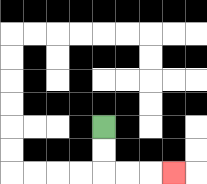{'start': '[4, 5]', 'end': '[7, 7]', 'path_directions': 'D,D,R,R,R', 'path_coordinates': '[[4, 5], [4, 6], [4, 7], [5, 7], [6, 7], [7, 7]]'}